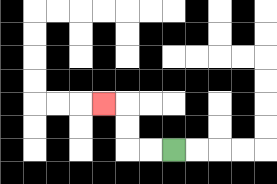{'start': '[7, 6]', 'end': '[4, 4]', 'path_directions': 'L,L,U,U,L', 'path_coordinates': '[[7, 6], [6, 6], [5, 6], [5, 5], [5, 4], [4, 4]]'}